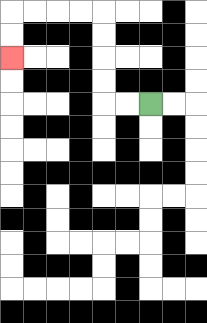{'start': '[6, 4]', 'end': '[0, 2]', 'path_directions': 'L,L,U,U,U,U,L,L,L,L,D,D', 'path_coordinates': '[[6, 4], [5, 4], [4, 4], [4, 3], [4, 2], [4, 1], [4, 0], [3, 0], [2, 0], [1, 0], [0, 0], [0, 1], [0, 2]]'}